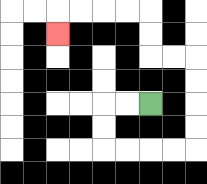{'start': '[6, 4]', 'end': '[2, 1]', 'path_directions': 'L,L,D,D,R,R,R,R,U,U,U,U,L,L,U,U,L,L,L,L,D', 'path_coordinates': '[[6, 4], [5, 4], [4, 4], [4, 5], [4, 6], [5, 6], [6, 6], [7, 6], [8, 6], [8, 5], [8, 4], [8, 3], [8, 2], [7, 2], [6, 2], [6, 1], [6, 0], [5, 0], [4, 0], [3, 0], [2, 0], [2, 1]]'}